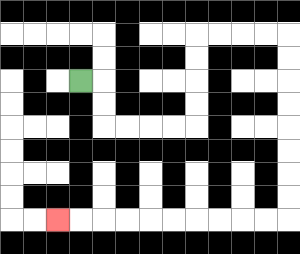{'start': '[3, 3]', 'end': '[2, 9]', 'path_directions': 'R,D,D,R,R,R,R,U,U,U,U,R,R,R,R,D,D,D,D,D,D,D,D,L,L,L,L,L,L,L,L,L,L', 'path_coordinates': '[[3, 3], [4, 3], [4, 4], [4, 5], [5, 5], [6, 5], [7, 5], [8, 5], [8, 4], [8, 3], [8, 2], [8, 1], [9, 1], [10, 1], [11, 1], [12, 1], [12, 2], [12, 3], [12, 4], [12, 5], [12, 6], [12, 7], [12, 8], [12, 9], [11, 9], [10, 9], [9, 9], [8, 9], [7, 9], [6, 9], [5, 9], [4, 9], [3, 9], [2, 9]]'}